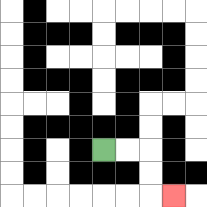{'start': '[4, 6]', 'end': '[7, 8]', 'path_directions': 'R,R,D,D,R', 'path_coordinates': '[[4, 6], [5, 6], [6, 6], [6, 7], [6, 8], [7, 8]]'}